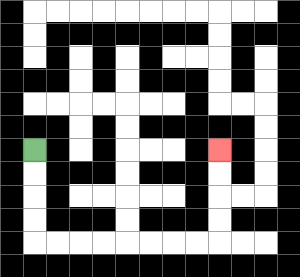{'start': '[1, 6]', 'end': '[9, 6]', 'path_directions': 'D,D,D,D,R,R,R,R,R,R,R,R,U,U,U,U', 'path_coordinates': '[[1, 6], [1, 7], [1, 8], [1, 9], [1, 10], [2, 10], [3, 10], [4, 10], [5, 10], [6, 10], [7, 10], [8, 10], [9, 10], [9, 9], [9, 8], [9, 7], [9, 6]]'}